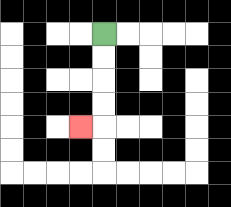{'start': '[4, 1]', 'end': '[3, 5]', 'path_directions': 'D,D,D,D,L', 'path_coordinates': '[[4, 1], [4, 2], [4, 3], [4, 4], [4, 5], [3, 5]]'}